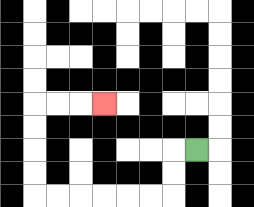{'start': '[8, 6]', 'end': '[4, 4]', 'path_directions': 'L,D,D,L,L,L,L,L,L,U,U,U,U,R,R,R', 'path_coordinates': '[[8, 6], [7, 6], [7, 7], [7, 8], [6, 8], [5, 8], [4, 8], [3, 8], [2, 8], [1, 8], [1, 7], [1, 6], [1, 5], [1, 4], [2, 4], [3, 4], [4, 4]]'}